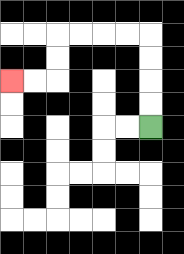{'start': '[6, 5]', 'end': '[0, 3]', 'path_directions': 'U,U,U,U,L,L,L,L,D,D,L,L', 'path_coordinates': '[[6, 5], [6, 4], [6, 3], [6, 2], [6, 1], [5, 1], [4, 1], [3, 1], [2, 1], [2, 2], [2, 3], [1, 3], [0, 3]]'}